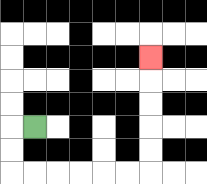{'start': '[1, 5]', 'end': '[6, 2]', 'path_directions': 'L,D,D,R,R,R,R,R,R,U,U,U,U,U', 'path_coordinates': '[[1, 5], [0, 5], [0, 6], [0, 7], [1, 7], [2, 7], [3, 7], [4, 7], [5, 7], [6, 7], [6, 6], [6, 5], [6, 4], [6, 3], [6, 2]]'}